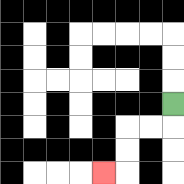{'start': '[7, 4]', 'end': '[4, 7]', 'path_directions': 'D,L,L,D,D,L', 'path_coordinates': '[[7, 4], [7, 5], [6, 5], [5, 5], [5, 6], [5, 7], [4, 7]]'}